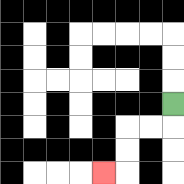{'start': '[7, 4]', 'end': '[4, 7]', 'path_directions': 'D,L,L,D,D,L', 'path_coordinates': '[[7, 4], [7, 5], [6, 5], [5, 5], [5, 6], [5, 7], [4, 7]]'}